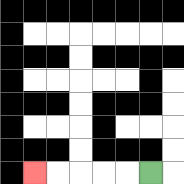{'start': '[6, 7]', 'end': '[1, 7]', 'path_directions': 'L,L,L,L,L', 'path_coordinates': '[[6, 7], [5, 7], [4, 7], [3, 7], [2, 7], [1, 7]]'}